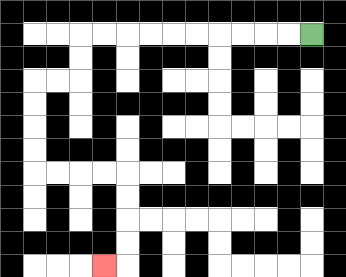{'start': '[13, 1]', 'end': '[4, 11]', 'path_directions': 'L,L,L,L,L,L,L,L,L,L,D,D,L,L,D,D,D,D,R,R,R,R,D,D,D,D,L', 'path_coordinates': '[[13, 1], [12, 1], [11, 1], [10, 1], [9, 1], [8, 1], [7, 1], [6, 1], [5, 1], [4, 1], [3, 1], [3, 2], [3, 3], [2, 3], [1, 3], [1, 4], [1, 5], [1, 6], [1, 7], [2, 7], [3, 7], [4, 7], [5, 7], [5, 8], [5, 9], [5, 10], [5, 11], [4, 11]]'}